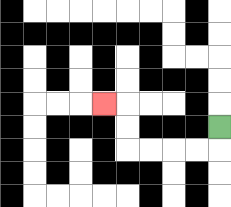{'start': '[9, 5]', 'end': '[4, 4]', 'path_directions': 'D,L,L,L,L,U,U,L', 'path_coordinates': '[[9, 5], [9, 6], [8, 6], [7, 6], [6, 6], [5, 6], [5, 5], [5, 4], [4, 4]]'}